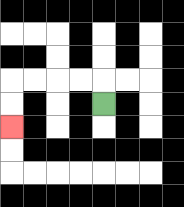{'start': '[4, 4]', 'end': '[0, 5]', 'path_directions': 'U,L,L,L,L,D,D', 'path_coordinates': '[[4, 4], [4, 3], [3, 3], [2, 3], [1, 3], [0, 3], [0, 4], [0, 5]]'}